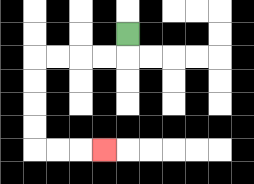{'start': '[5, 1]', 'end': '[4, 6]', 'path_directions': 'D,L,L,L,L,D,D,D,D,R,R,R', 'path_coordinates': '[[5, 1], [5, 2], [4, 2], [3, 2], [2, 2], [1, 2], [1, 3], [1, 4], [1, 5], [1, 6], [2, 6], [3, 6], [4, 6]]'}